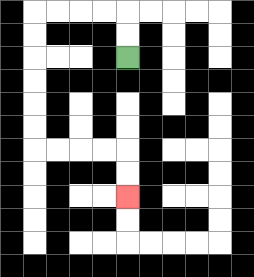{'start': '[5, 2]', 'end': '[5, 8]', 'path_directions': 'U,U,L,L,L,L,D,D,D,D,D,D,R,R,R,R,D,D', 'path_coordinates': '[[5, 2], [5, 1], [5, 0], [4, 0], [3, 0], [2, 0], [1, 0], [1, 1], [1, 2], [1, 3], [1, 4], [1, 5], [1, 6], [2, 6], [3, 6], [4, 6], [5, 6], [5, 7], [5, 8]]'}